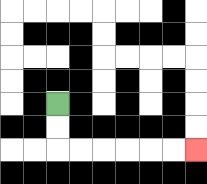{'start': '[2, 4]', 'end': '[8, 6]', 'path_directions': 'D,D,R,R,R,R,R,R', 'path_coordinates': '[[2, 4], [2, 5], [2, 6], [3, 6], [4, 6], [5, 6], [6, 6], [7, 6], [8, 6]]'}